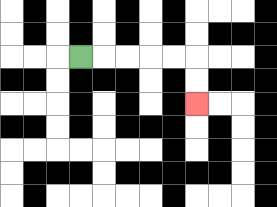{'start': '[3, 2]', 'end': '[8, 4]', 'path_directions': 'R,R,R,R,R,D,D', 'path_coordinates': '[[3, 2], [4, 2], [5, 2], [6, 2], [7, 2], [8, 2], [8, 3], [8, 4]]'}